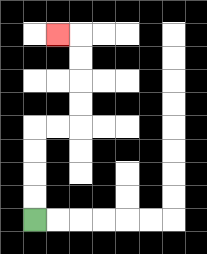{'start': '[1, 9]', 'end': '[2, 1]', 'path_directions': 'U,U,U,U,R,R,U,U,U,U,L', 'path_coordinates': '[[1, 9], [1, 8], [1, 7], [1, 6], [1, 5], [2, 5], [3, 5], [3, 4], [3, 3], [3, 2], [3, 1], [2, 1]]'}